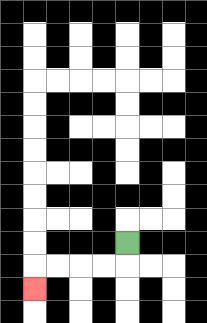{'start': '[5, 10]', 'end': '[1, 12]', 'path_directions': 'D,L,L,L,L,D', 'path_coordinates': '[[5, 10], [5, 11], [4, 11], [3, 11], [2, 11], [1, 11], [1, 12]]'}